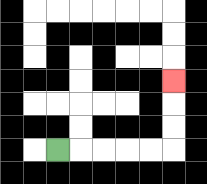{'start': '[2, 6]', 'end': '[7, 3]', 'path_directions': 'R,R,R,R,R,U,U,U', 'path_coordinates': '[[2, 6], [3, 6], [4, 6], [5, 6], [6, 6], [7, 6], [7, 5], [7, 4], [7, 3]]'}